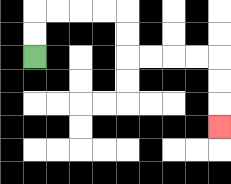{'start': '[1, 2]', 'end': '[9, 5]', 'path_directions': 'U,U,R,R,R,R,D,D,R,R,R,R,D,D,D', 'path_coordinates': '[[1, 2], [1, 1], [1, 0], [2, 0], [3, 0], [4, 0], [5, 0], [5, 1], [5, 2], [6, 2], [7, 2], [8, 2], [9, 2], [9, 3], [9, 4], [9, 5]]'}